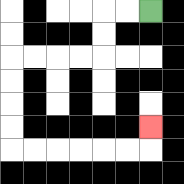{'start': '[6, 0]', 'end': '[6, 5]', 'path_directions': 'L,L,D,D,L,L,L,L,D,D,D,D,R,R,R,R,R,R,U', 'path_coordinates': '[[6, 0], [5, 0], [4, 0], [4, 1], [4, 2], [3, 2], [2, 2], [1, 2], [0, 2], [0, 3], [0, 4], [0, 5], [0, 6], [1, 6], [2, 6], [3, 6], [4, 6], [5, 6], [6, 6], [6, 5]]'}